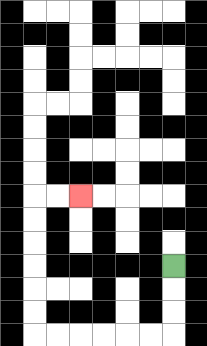{'start': '[7, 11]', 'end': '[3, 8]', 'path_directions': 'D,D,D,L,L,L,L,L,L,U,U,U,U,U,U,R,R', 'path_coordinates': '[[7, 11], [7, 12], [7, 13], [7, 14], [6, 14], [5, 14], [4, 14], [3, 14], [2, 14], [1, 14], [1, 13], [1, 12], [1, 11], [1, 10], [1, 9], [1, 8], [2, 8], [3, 8]]'}